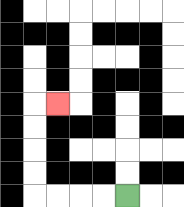{'start': '[5, 8]', 'end': '[2, 4]', 'path_directions': 'L,L,L,L,U,U,U,U,R', 'path_coordinates': '[[5, 8], [4, 8], [3, 8], [2, 8], [1, 8], [1, 7], [1, 6], [1, 5], [1, 4], [2, 4]]'}